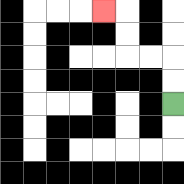{'start': '[7, 4]', 'end': '[4, 0]', 'path_directions': 'U,U,L,L,U,U,L', 'path_coordinates': '[[7, 4], [7, 3], [7, 2], [6, 2], [5, 2], [5, 1], [5, 0], [4, 0]]'}